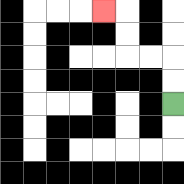{'start': '[7, 4]', 'end': '[4, 0]', 'path_directions': 'U,U,L,L,U,U,L', 'path_coordinates': '[[7, 4], [7, 3], [7, 2], [6, 2], [5, 2], [5, 1], [5, 0], [4, 0]]'}